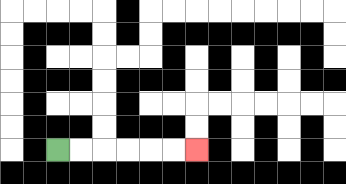{'start': '[2, 6]', 'end': '[8, 6]', 'path_directions': 'R,R,R,R,R,R', 'path_coordinates': '[[2, 6], [3, 6], [4, 6], [5, 6], [6, 6], [7, 6], [8, 6]]'}